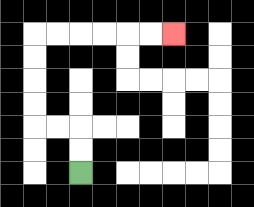{'start': '[3, 7]', 'end': '[7, 1]', 'path_directions': 'U,U,L,L,U,U,U,U,R,R,R,R,R,R', 'path_coordinates': '[[3, 7], [3, 6], [3, 5], [2, 5], [1, 5], [1, 4], [1, 3], [1, 2], [1, 1], [2, 1], [3, 1], [4, 1], [5, 1], [6, 1], [7, 1]]'}